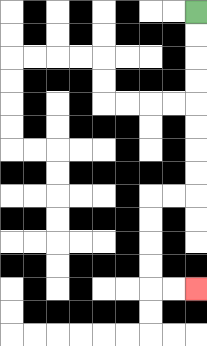{'start': '[8, 0]', 'end': '[8, 12]', 'path_directions': 'D,D,D,D,D,D,D,D,L,L,D,D,D,D,R,R', 'path_coordinates': '[[8, 0], [8, 1], [8, 2], [8, 3], [8, 4], [8, 5], [8, 6], [8, 7], [8, 8], [7, 8], [6, 8], [6, 9], [6, 10], [6, 11], [6, 12], [7, 12], [8, 12]]'}